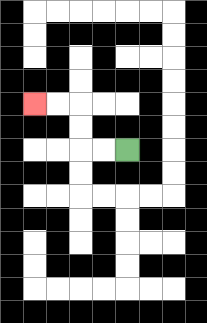{'start': '[5, 6]', 'end': '[1, 4]', 'path_directions': 'L,L,U,U,L,L', 'path_coordinates': '[[5, 6], [4, 6], [3, 6], [3, 5], [3, 4], [2, 4], [1, 4]]'}